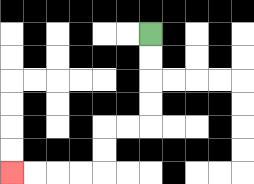{'start': '[6, 1]', 'end': '[0, 7]', 'path_directions': 'D,D,D,D,L,L,D,D,L,L,L,L', 'path_coordinates': '[[6, 1], [6, 2], [6, 3], [6, 4], [6, 5], [5, 5], [4, 5], [4, 6], [4, 7], [3, 7], [2, 7], [1, 7], [0, 7]]'}